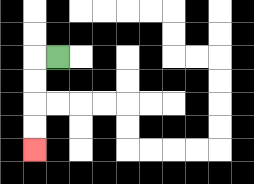{'start': '[2, 2]', 'end': '[1, 6]', 'path_directions': 'L,D,D,D,D', 'path_coordinates': '[[2, 2], [1, 2], [1, 3], [1, 4], [1, 5], [1, 6]]'}